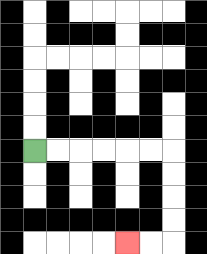{'start': '[1, 6]', 'end': '[5, 10]', 'path_directions': 'R,R,R,R,R,R,D,D,D,D,L,L', 'path_coordinates': '[[1, 6], [2, 6], [3, 6], [4, 6], [5, 6], [6, 6], [7, 6], [7, 7], [7, 8], [7, 9], [7, 10], [6, 10], [5, 10]]'}